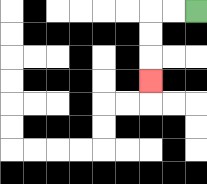{'start': '[8, 0]', 'end': '[6, 3]', 'path_directions': 'L,L,D,D,D', 'path_coordinates': '[[8, 0], [7, 0], [6, 0], [6, 1], [6, 2], [6, 3]]'}